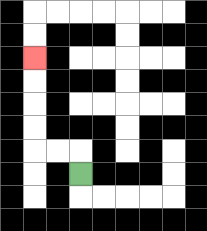{'start': '[3, 7]', 'end': '[1, 2]', 'path_directions': 'U,L,L,U,U,U,U', 'path_coordinates': '[[3, 7], [3, 6], [2, 6], [1, 6], [1, 5], [1, 4], [1, 3], [1, 2]]'}